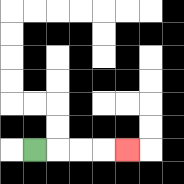{'start': '[1, 6]', 'end': '[5, 6]', 'path_directions': 'R,R,R,R', 'path_coordinates': '[[1, 6], [2, 6], [3, 6], [4, 6], [5, 6]]'}